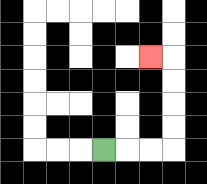{'start': '[4, 6]', 'end': '[6, 2]', 'path_directions': 'R,R,R,U,U,U,U,L', 'path_coordinates': '[[4, 6], [5, 6], [6, 6], [7, 6], [7, 5], [7, 4], [7, 3], [7, 2], [6, 2]]'}